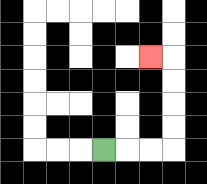{'start': '[4, 6]', 'end': '[6, 2]', 'path_directions': 'R,R,R,U,U,U,U,L', 'path_coordinates': '[[4, 6], [5, 6], [6, 6], [7, 6], [7, 5], [7, 4], [7, 3], [7, 2], [6, 2]]'}